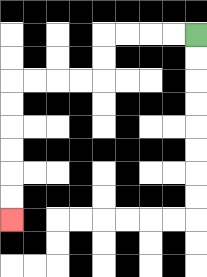{'start': '[8, 1]', 'end': '[0, 9]', 'path_directions': 'L,L,L,L,D,D,L,L,L,L,D,D,D,D,D,D', 'path_coordinates': '[[8, 1], [7, 1], [6, 1], [5, 1], [4, 1], [4, 2], [4, 3], [3, 3], [2, 3], [1, 3], [0, 3], [0, 4], [0, 5], [0, 6], [0, 7], [0, 8], [0, 9]]'}